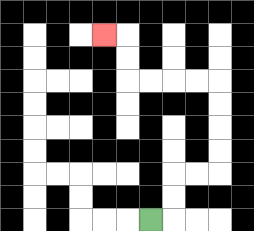{'start': '[6, 9]', 'end': '[4, 1]', 'path_directions': 'R,U,U,R,R,U,U,U,U,L,L,L,L,U,U,L', 'path_coordinates': '[[6, 9], [7, 9], [7, 8], [7, 7], [8, 7], [9, 7], [9, 6], [9, 5], [9, 4], [9, 3], [8, 3], [7, 3], [6, 3], [5, 3], [5, 2], [5, 1], [4, 1]]'}